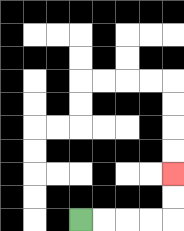{'start': '[3, 9]', 'end': '[7, 7]', 'path_directions': 'R,R,R,R,U,U', 'path_coordinates': '[[3, 9], [4, 9], [5, 9], [6, 9], [7, 9], [7, 8], [7, 7]]'}